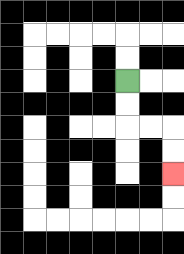{'start': '[5, 3]', 'end': '[7, 7]', 'path_directions': 'D,D,R,R,D,D', 'path_coordinates': '[[5, 3], [5, 4], [5, 5], [6, 5], [7, 5], [7, 6], [7, 7]]'}